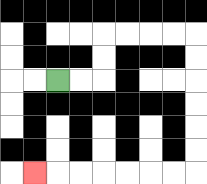{'start': '[2, 3]', 'end': '[1, 7]', 'path_directions': 'R,R,U,U,R,R,R,R,D,D,D,D,D,D,L,L,L,L,L,L,L', 'path_coordinates': '[[2, 3], [3, 3], [4, 3], [4, 2], [4, 1], [5, 1], [6, 1], [7, 1], [8, 1], [8, 2], [8, 3], [8, 4], [8, 5], [8, 6], [8, 7], [7, 7], [6, 7], [5, 7], [4, 7], [3, 7], [2, 7], [1, 7]]'}